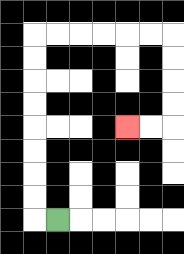{'start': '[2, 9]', 'end': '[5, 5]', 'path_directions': 'L,U,U,U,U,U,U,U,U,R,R,R,R,R,R,D,D,D,D,L,L', 'path_coordinates': '[[2, 9], [1, 9], [1, 8], [1, 7], [1, 6], [1, 5], [1, 4], [1, 3], [1, 2], [1, 1], [2, 1], [3, 1], [4, 1], [5, 1], [6, 1], [7, 1], [7, 2], [7, 3], [7, 4], [7, 5], [6, 5], [5, 5]]'}